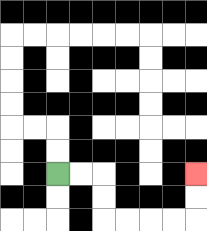{'start': '[2, 7]', 'end': '[8, 7]', 'path_directions': 'R,R,D,D,R,R,R,R,U,U', 'path_coordinates': '[[2, 7], [3, 7], [4, 7], [4, 8], [4, 9], [5, 9], [6, 9], [7, 9], [8, 9], [8, 8], [8, 7]]'}